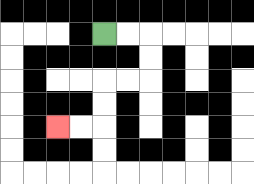{'start': '[4, 1]', 'end': '[2, 5]', 'path_directions': 'R,R,D,D,L,L,D,D,L,L', 'path_coordinates': '[[4, 1], [5, 1], [6, 1], [6, 2], [6, 3], [5, 3], [4, 3], [4, 4], [4, 5], [3, 5], [2, 5]]'}